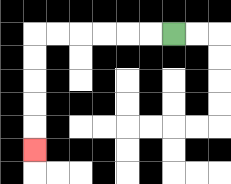{'start': '[7, 1]', 'end': '[1, 6]', 'path_directions': 'L,L,L,L,L,L,D,D,D,D,D', 'path_coordinates': '[[7, 1], [6, 1], [5, 1], [4, 1], [3, 1], [2, 1], [1, 1], [1, 2], [1, 3], [1, 4], [1, 5], [1, 6]]'}